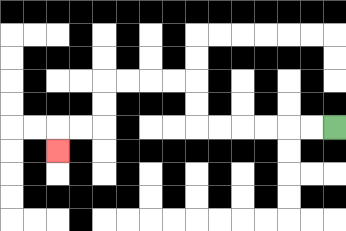{'start': '[14, 5]', 'end': '[2, 6]', 'path_directions': 'L,L,L,L,L,L,U,U,L,L,L,L,D,D,L,L,D', 'path_coordinates': '[[14, 5], [13, 5], [12, 5], [11, 5], [10, 5], [9, 5], [8, 5], [8, 4], [8, 3], [7, 3], [6, 3], [5, 3], [4, 3], [4, 4], [4, 5], [3, 5], [2, 5], [2, 6]]'}